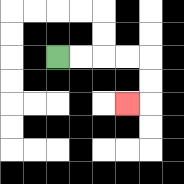{'start': '[2, 2]', 'end': '[5, 4]', 'path_directions': 'R,R,R,R,D,D,L', 'path_coordinates': '[[2, 2], [3, 2], [4, 2], [5, 2], [6, 2], [6, 3], [6, 4], [5, 4]]'}